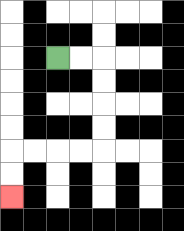{'start': '[2, 2]', 'end': '[0, 8]', 'path_directions': 'R,R,D,D,D,D,L,L,L,L,D,D', 'path_coordinates': '[[2, 2], [3, 2], [4, 2], [4, 3], [4, 4], [4, 5], [4, 6], [3, 6], [2, 6], [1, 6], [0, 6], [0, 7], [0, 8]]'}